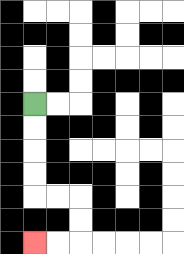{'start': '[1, 4]', 'end': '[1, 10]', 'path_directions': 'D,D,D,D,R,R,D,D,L,L', 'path_coordinates': '[[1, 4], [1, 5], [1, 6], [1, 7], [1, 8], [2, 8], [3, 8], [3, 9], [3, 10], [2, 10], [1, 10]]'}